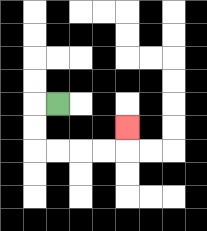{'start': '[2, 4]', 'end': '[5, 5]', 'path_directions': 'L,D,D,R,R,R,R,U', 'path_coordinates': '[[2, 4], [1, 4], [1, 5], [1, 6], [2, 6], [3, 6], [4, 6], [5, 6], [5, 5]]'}